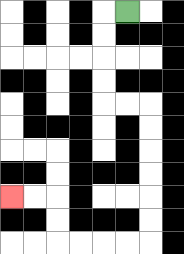{'start': '[5, 0]', 'end': '[0, 8]', 'path_directions': 'L,D,D,D,D,R,R,D,D,D,D,D,D,L,L,L,L,U,U,L,L', 'path_coordinates': '[[5, 0], [4, 0], [4, 1], [4, 2], [4, 3], [4, 4], [5, 4], [6, 4], [6, 5], [6, 6], [6, 7], [6, 8], [6, 9], [6, 10], [5, 10], [4, 10], [3, 10], [2, 10], [2, 9], [2, 8], [1, 8], [0, 8]]'}